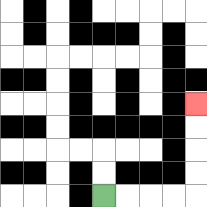{'start': '[4, 8]', 'end': '[8, 4]', 'path_directions': 'R,R,R,R,U,U,U,U', 'path_coordinates': '[[4, 8], [5, 8], [6, 8], [7, 8], [8, 8], [8, 7], [8, 6], [8, 5], [8, 4]]'}